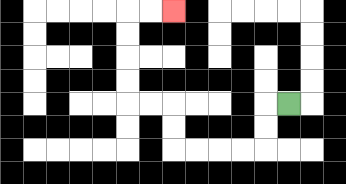{'start': '[12, 4]', 'end': '[7, 0]', 'path_directions': 'L,D,D,L,L,L,L,U,U,L,L,U,U,U,U,R,R', 'path_coordinates': '[[12, 4], [11, 4], [11, 5], [11, 6], [10, 6], [9, 6], [8, 6], [7, 6], [7, 5], [7, 4], [6, 4], [5, 4], [5, 3], [5, 2], [5, 1], [5, 0], [6, 0], [7, 0]]'}